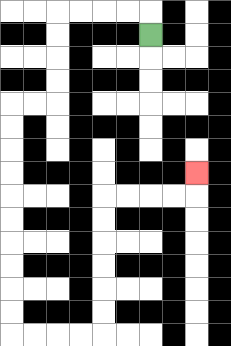{'start': '[6, 1]', 'end': '[8, 7]', 'path_directions': 'U,L,L,L,L,D,D,D,D,L,L,D,D,D,D,D,D,D,D,D,D,R,R,R,R,U,U,U,U,U,U,R,R,R,R,U', 'path_coordinates': '[[6, 1], [6, 0], [5, 0], [4, 0], [3, 0], [2, 0], [2, 1], [2, 2], [2, 3], [2, 4], [1, 4], [0, 4], [0, 5], [0, 6], [0, 7], [0, 8], [0, 9], [0, 10], [0, 11], [0, 12], [0, 13], [0, 14], [1, 14], [2, 14], [3, 14], [4, 14], [4, 13], [4, 12], [4, 11], [4, 10], [4, 9], [4, 8], [5, 8], [6, 8], [7, 8], [8, 8], [8, 7]]'}